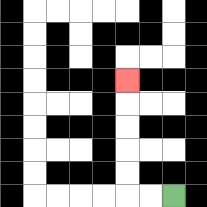{'start': '[7, 8]', 'end': '[5, 3]', 'path_directions': 'L,L,U,U,U,U,U', 'path_coordinates': '[[7, 8], [6, 8], [5, 8], [5, 7], [5, 6], [5, 5], [5, 4], [5, 3]]'}